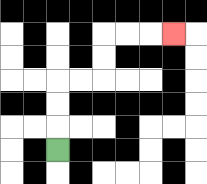{'start': '[2, 6]', 'end': '[7, 1]', 'path_directions': 'U,U,U,R,R,U,U,R,R,R', 'path_coordinates': '[[2, 6], [2, 5], [2, 4], [2, 3], [3, 3], [4, 3], [4, 2], [4, 1], [5, 1], [6, 1], [7, 1]]'}